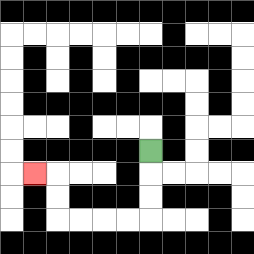{'start': '[6, 6]', 'end': '[1, 7]', 'path_directions': 'D,D,D,L,L,L,L,U,U,L', 'path_coordinates': '[[6, 6], [6, 7], [6, 8], [6, 9], [5, 9], [4, 9], [3, 9], [2, 9], [2, 8], [2, 7], [1, 7]]'}